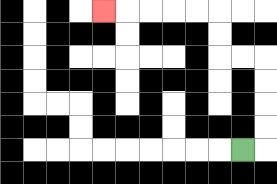{'start': '[10, 6]', 'end': '[4, 0]', 'path_directions': 'R,U,U,U,U,L,L,U,U,L,L,L,L,L', 'path_coordinates': '[[10, 6], [11, 6], [11, 5], [11, 4], [11, 3], [11, 2], [10, 2], [9, 2], [9, 1], [9, 0], [8, 0], [7, 0], [6, 0], [5, 0], [4, 0]]'}